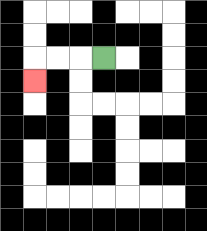{'start': '[4, 2]', 'end': '[1, 3]', 'path_directions': 'L,L,L,D', 'path_coordinates': '[[4, 2], [3, 2], [2, 2], [1, 2], [1, 3]]'}